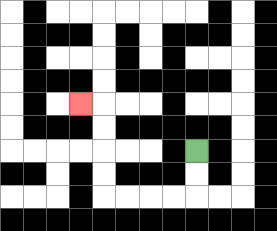{'start': '[8, 6]', 'end': '[3, 4]', 'path_directions': 'D,D,L,L,L,L,U,U,U,U,L', 'path_coordinates': '[[8, 6], [8, 7], [8, 8], [7, 8], [6, 8], [5, 8], [4, 8], [4, 7], [4, 6], [4, 5], [4, 4], [3, 4]]'}